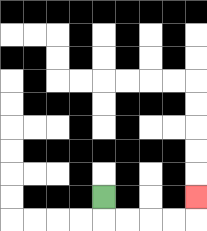{'start': '[4, 8]', 'end': '[8, 8]', 'path_directions': 'D,R,R,R,R,U', 'path_coordinates': '[[4, 8], [4, 9], [5, 9], [6, 9], [7, 9], [8, 9], [8, 8]]'}